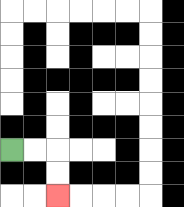{'start': '[0, 6]', 'end': '[2, 8]', 'path_directions': 'R,R,D,D', 'path_coordinates': '[[0, 6], [1, 6], [2, 6], [2, 7], [2, 8]]'}